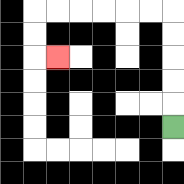{'start': '[7, 5]', 'end': '[2, 2]', 'path_directions': 'U,U,U,U,U,L,L,L,L,L,L,D,D,R', 'path_coordinates': '[[7, 5], [7, 4], [7, 3], [7, 2], [7, 1], [7, 0], [6, 0], [5, 0], [4, 0], [3, 0], [2, 0], [1, 0], [1, 1], [1, 2], [2, 2]]'}